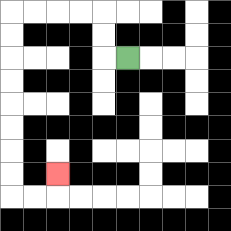{'start': '[5, 2]', 'end': '[2, 7]', 'path_directions': 'L,U,U,L,L,L,L,D,D,D,D,D,D,D,D,R,R,U', 'path_coordinates': '[[5, 2], [4, 2], [4, 1], [4, 0], [3, 0], [2, 0], [1, 0], [0, 0], [0, 1], [0, 2], [0, 3], [0, 4], [0, 5], [0, 6], [0, 7], [0, 8], [1, 8], [2, 8], [2, 7]]'}